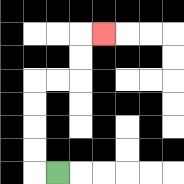{'start': '[2, 7]', 'end': '[4, 1]', 'path_directions': 'L,U,U,U,U,R,R,U,U,R', 'path_coordinates': '[[2, 7], [1, 7], [1, 6], [1, 5], [1, 4], [1, 3], [2, 3], [3, 3], [3, 2], [3, 1], [4, 1]]'}